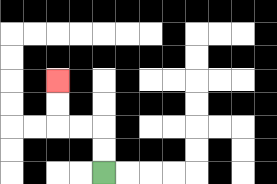{'start': '[4, 7]', 'end': '[2, 3]', 'path_directions': 'U,U,L,L,U,U', 'path_coordinates': '[[4, 7], [4, 6], [4, 5], [3, 5], [2, 5], [2, 4], [2, 3]]'}